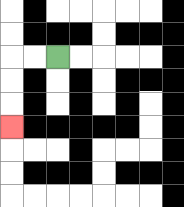{'start': '[2, 2]', 'end': '[0, 5]', 'path_directions': 'L,L,D,D,D', 'path_coordinates': '[[2, 2], [1, 2], [0, 2], [0, 3], [0, 4], [0, 5]]'}